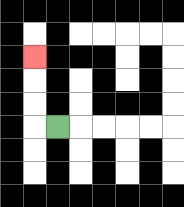{'start': '[2, 5]', 'end': '[1, 2]', 'path_directions': 'L,U,U,U', 'path_coordinates': '[[2, 5], [1, 5], [1, 4], [1, 3], [1, 2]]'}